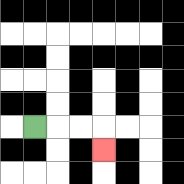{'start': '[1, 5]', 'end': '[4, 6]', 'path_directions': 'R,R,R,D', 'path_coordinates': '[[1, 5], [2, 5], [3, 5], [4, 5], [4, 6]]'}